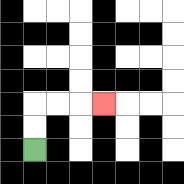{'start': '[1, 6]', 'end': '[4, 4]', 'path_directions': 'U,U,R,R,R', 'path_coordinates': '[[1, 6], [1, 5], [1, 4], [2, 4], [3, 4], [4, 4]]'}